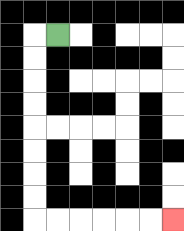{'start': '[2, 1]', 'end': '[7, 9]', 'path_directions': 'L,D,D,D,D,D,D,D,D,R,R,R,R,R,R', 'path_coordinates': '[[2, 1], [1, 1], [1, 2], [1, 3], [1, 4], [1, 5], [1, 6], [1, 7], [1, 8], [1, 9], [2, 9], [3, 9], [4, 9], [5, 9], [6, 9], [7, 9]]'}